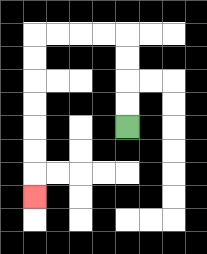{'start': '[5, 5]', 'end': '[1, 8]', 'path_directions': 'U,U,U,U,L,L,L,L,D,D,D,D,D,D,D', 'path_coordinates': '[[5, 5], [5, 4], [5, 3], [5, 2], [5, 1], [4, 1], [3, 1], [2, 1], [1, 1], [1, 2], [1, 3], [1, 4], [1, 5], [1, 6], [1, 7], [1, 8]]'}